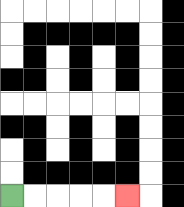{'start': '[0, 8]', 'end': '[5, 8]', 'path_directions': 'R,R,R,R,R', 'path_coordinates': '[[0, 8], [1, 8], [2, 8], [3, 8], [4, 8], [5, 8]]'}